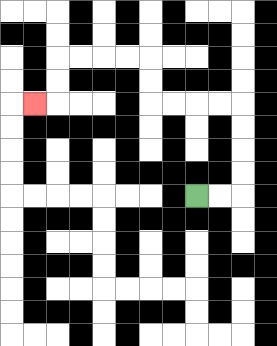{'start': '[8, 8]', 'end': '[1, 4]', 'path_directions': 'R,R,U,U,U,U,L,L,L,L,U,U,L,L,L,L,D,D,L', 'path_coordinates': '[[8, 8], [9, 8], [10, 8], [10, 7], [10, 6], [10, 5], [10, 4], [9, 4], [8, 4], [7, 4], [6, 4], [6, 3], [6, 2], [5, 2], [4, 2], [3, 2], [2, 2], [2, 3], [2, 4], [1, 4]]'}